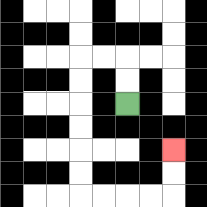{'start': '[5, 4]', 'end': '[7, 6]', 'path_directions': 'U,U,L,L,D,D,D,D,D,D,R,R,R,R,U,U', 'path_coordinates': '[[5, 4], [5, 3], [5, 2], [4, 2], [3, 2], [3, 3], [3, 4], [3, 5], [3, 6], [3, 7], [3, 8], [4, 8], [5, 8], [6, 8], [7, 8], [7, 7], [7, 6]]'}